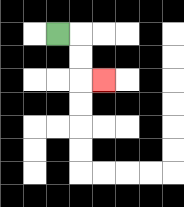{'start': '[2, 1]', 'end': '[4, 3]', 'path_directions': 'R,D,D,R', 'path_coordinates': '[[2, 1], [3, 1], [3, 2], [3, 3], [4, 3]]'}